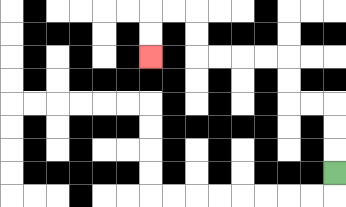{'start': '[14, 7]', 'end': '[6, 2]', 'path_directions': 'U,U,U,L,L,U,U,L,L,L,L,U,U,L,L,D,D', 'path_coordinates': '[[14, 7], [14, 6], [14, 5], [14, 4], [13, 4], [12, 4], [12, 3], [12, 2], [11, 2], [10, 2], [9, 2], [8, 2], [8, 1], [8, 0], [7, 0], [6, 0], [6, 1], [6, 2]]'}